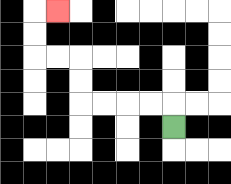{'start': '[7, 5]', 'end': '[2, 0]', 'path_directions': 'U,L,L,L,L,U,U,L,L,U,U,R', 'path_coordinates': '[[7, 5], [7, 4], [6, 4], [5, 4], [4, 4], [3, 4], [3, 3], [3, 2], [2, 2], [1, 2], [1, 1], [1, 0], [2, 0]]'}